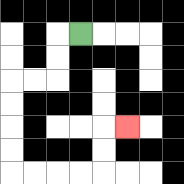{'start': '[3, 1]', 'end': '[5, 5]', 'path_directions': 'L,D,D,L,L,D,D,D,D,R,R,R,R,U,U,R', 'path_coordinates': '[[3, 1], [2, 1], [2, 2], [2, 3], [1, 3], [0, 3], [0, 4], [0, 5], [0, 6], [0, 7], [1, 7], [2, 7], [3, 7], [4, 7], [4, 6], [4, 5], [5, 5]]'}